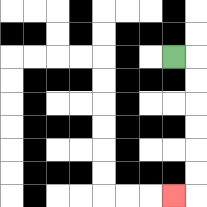{'start': '[7, 2]', 'end': '[7, 8]', 'path_directions': 'R,D,D,D,D,D,D,L', 'path_coordinates': '[[7, 2], [8, 2], [8, 3], [8, 4], [8, 5], [8, 6], [8, 7], [8, 8], [7, 8]]'}